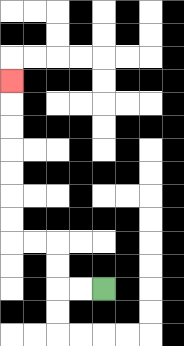{'start': '[4, 12]', 'end': '[0, 3]', 'path_directions': 'L,L,U,U,L,L,U,U,U,U,U,U,U', 'path_coordinates': '[[4, 12], [3, 12], [2, 12], [2, 11], [2, 10], [1, 10], [0, 10], [0, 9], [0, 8], [0, 7], [0, 6], [0, 5], [0, 4], [0, 3]]'}